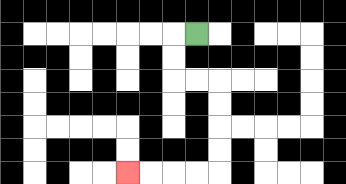{'start': '[8, 1]', 'end': '[5, 7]', 'path_directions': 'L,D,D,R,R,D,D,D,D,L,L,L,L', 'path_coordinates': '[[8, 1], [7, 1], [7, 2], [7, 3], [8, 3], [9, 3], [9, 4], [9, 5], [9, 6], [9, 7], [8, 7], [7, 7], [6, 7], [5, 7]]'}